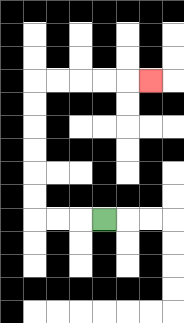{'start': '[4, 9]', 'end': '[6, 3]', 'path_directions': 'L,L,L,U,U,U,U,U,U,R,R,R,R,R', 'path_coordinates': '[[4, 9], [3, 9], [2, 9], [1, 9], [1, 8], [1, 7], [1, 6], [1, 5], [1, 4], [1, 3], [2, 3], [3, 3], [4, 3], [5, 3], [6, 3]]'}